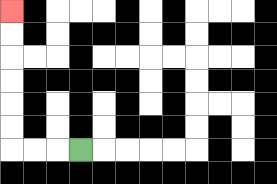{'start': '[3, 6]', 'end': '[0, 0]', 'path_directions': 'L,L,L,U,U,U,U,U,U', 'path_coordinates': '[[3, 6], [2, 6], [1, 6], [0, 6], [0, 5], [0, 4], [0, 3], [0, 2], [0, 1], [0, 0]]'}